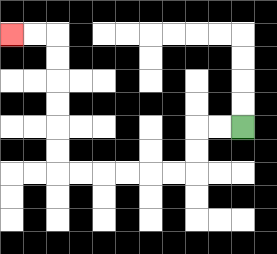{'start': '[10, 5]', 'end': '[0, 1]', 'path_directions': 'L,L,D,D,L,L,L,L,L,L,U,U,U,U,U,U,L,L', 'path_coordinates': '[[10, 5], [9, 5], [8, 5], [8, 6], [8, 7], [7, 7], [6, 7], [5, 7], [4, 7], [3, 7], [2, 7], [2, 6], [2, 5], [2, 4], [2, 3], [2, 2], [2, 1], [1, 1], [0, 1]]'}